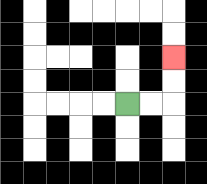{'start': '[5, 4]', 'end': '[7, 2]', 'path_directions': 'R,R,U,U', 'path_coordinates': '[[5, 4], [6, 4], [7, 4], [7, 3], [7, 2]]'}